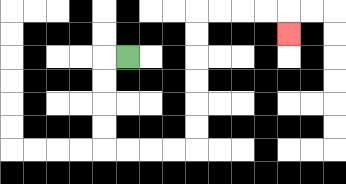{'start': '[5, 2]', 'end': '[12, 1]', 'path_directions': 'L,D,D,D,D,R,R,R,R,U,U,U,U,U,U,R,R,R,R,D', 'path_coordinates': '[[5, 2], [4, 2], [4, 3], [4, 4], [4, 5], [4, 6], [5, 6], [6, 6], [7, 6], [8, 6], [8, 5], [8, 4], [8, 3], [8, 2], [8, 1], [8, 0], [9, 0], [10, 0], [11, 0], [12, 0], [12, 1]]'}